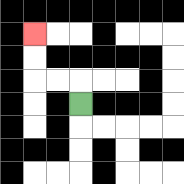{'start': '[3, 4]', 'end': '[1, 1]', 'path_directions': 'U,L,L,U,U', 'path_coordinates': '[[3, 4], [3, 3], [2, 3], [1, 3], [1, 2], [1, 1]]'}